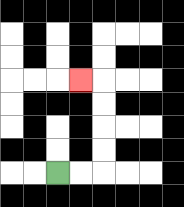{'start': '[2, 7]', 'end': '[3, 3]', 'path_directions': 'R,R,U,U,U,U,L', 'path_coordinates': '[[2, 7], [3, 7], [4, 7], [4, 6], [4, 5], [4, 4], [4, 3], [3, 3]]'}